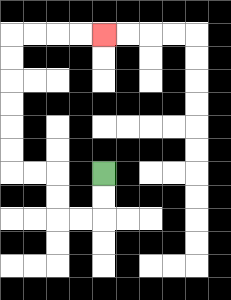{'start': '[4, 7]', 'end': '[4, 1]', 'path_directions': 'D,D,L,L,U,U,L,L,U,U,U,U,U,U,R,R,R,R', 'path_coordinates': '[[4, 7], [4, 8], [4, 9], [3, 9], [2, 9], [2, 8], [2, 7], [1, 7], [0, 7], [0, 6], [0, 5], [0, 4], [0, 3], [0, 2], [0, 1], [1, 1], [2, 1], [3, 1], [4, 1]]'}